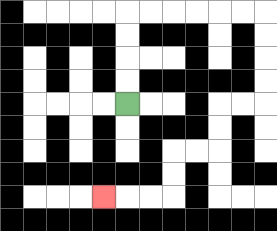{'start': '[5, 4]', 'end': '[4, 8]', 'path_directions': 'U,U,U,U,R,R,R,R,R,R,D,D,D,D,L,L,D,D,L,L,D,D,L,L,L', 'path_coordinates': '[[5, 4], [5, 3], [5, 2], [5, 1], [5, 0], [6, 0], [7, 0], [8, 0], [9, 0], [10, 0], [11, 0], [11, 1], [11, 2], [11, 3], [11, 4], [10, 4], [9, 4], [9, 5], [9, 6], [8, 6], [7, 6], [7, 7], [7, 8], [6, 8], [5, 8], [4, 8]]'}